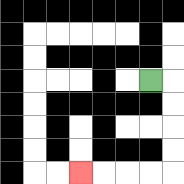{'start': '[6, 3]', 'end': '[3, 7]', 'path_directions': 'R,D,D,D,D,L,L,L,L', 'path_coordinates': '[[6, 3], [7, 3], [7, 4], [7, 5], [7, 6], [7, 7], [6, 7], [5, 7], [4, 7], [3, 7]]'}